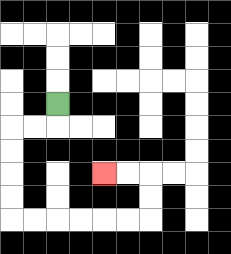{'start': '[2, 4]', 'end': '[4, 7]', 'path_directions': 'D,L,L,D,D,D,D,R,R,R,R,R,R,U,U,L,L', 'path_coordinates': '[[2, 4], [2, 5], [1, 5], [0, 5], [0, 6], [0, 7], [0, 8], [0, 9], [1, 9], [2, 9], [3, 9], [4, 9], [5, 9], [6, 9], [6, 8], [6, 7], [5, 7], [4, 7]]'}